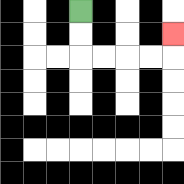{'start': '[3, 0]', 'end': '[7, 1]', 'path_directions': 'D,D,R,R,R,R,U', 'path_coordinates': '[[3, 0], [3, 1], [3, 2], [4, 2], [5, 2], [6, 2], [7, 2], [7, 1]]'}